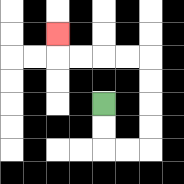{'start': '[4, 4]', 'end': '[2, 1]', 'path_directions': 'D,D,R,R,U,U,U,U,L,L,L,L,U', 'path_coordinates': '[[4, 4], [4, 5], [4, 6], [5, 6], [6, 6], [6, 5], [6, 4], [6, 3], [6, 2], [5, 2], [4, 2], [3, 2], [2, 2], [2, 1]]'}